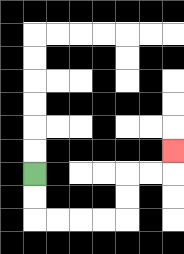{'start': '[1, 7]', 'end': '[7, 6]', 'path_directions': 'D,D,R,R,R,R,U,U,R,R,U', 'path_coordinates': '[[1, 7], [1, 8], [1, 9], [2, 9], [3, 9], [4, 9], [5, 9], [5, 8], [5, 7], [6, 7], [7, 7], [7, 6]]'}